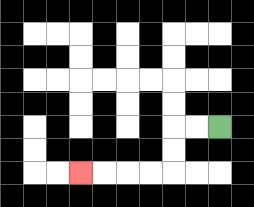{'start': '[9, 5]', 'end': '[3, 7]', 'path_directions': 'L,L,D,D,L,L,L,L', 'path_coordinates': '[[9, 5], [8, 5], [7, 5], [7, 6], [7, 7], [6, 7], [5, 7], [4, 7], [3, 7]]'}